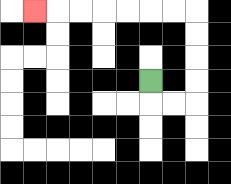{'start': '[6, 3]', 'end': '[1, 0]', 'path_directions': 'D,R,R,U,U,U,U,L,L,L,L,L,L,L', 'path_coordinates': '[[6, 3], [6, 4], [7, 4], [8, 4], [8, 3], [8, 2], [8, 1], [8, 0], [7, 0], [6, 0], [5, 0], [4, 0], [3, 0], [2, 0], [1, 0]]'}